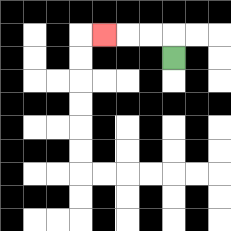{'start': '[7, 2]', 'end': '[4, 1]', 'path_directions': 'U,L,L,L', 'path_coordinates': '[[7, 2], [7, 1], [6, 1], [5, 1], [4, 1]]'}